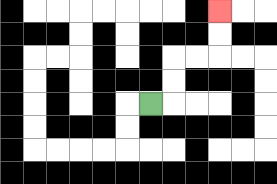{'start': '[6, 4]', 'end': '[9, 0]', 'path_directions': 'R,U,U,R,R,U,U', 'path_coordinates': '[[6, 4], [7, 4], [7, 3], [7, 2], [8, 2], [9, 2], [9, 1], [9, 0]]'}